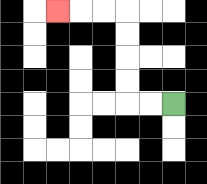{'start': '[7, 4]', 'end': '[2, 0]', 'path_directions': 'L,L,U,U,U,U,L,L,L', 'path_coordinates': '[[7, 4], [6, 4], [5, 4], [5, 3], [5, 2], [5, 1], [5, 0], [4, 0], [3, 0], [2, 0]]'}